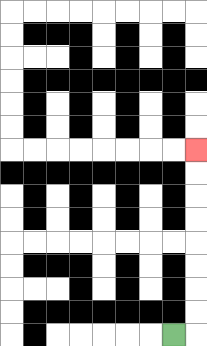{'start': '[7, 14]', 'end': '[8, 6]', 'path_directions': 'R,U,U,U,U,U,U,U,U', 'path_coordinates': '[[7, 14], [8, 14], [8, 13], [8, 12], [8, 11], [8, 10], [8, 9], [8, 8], [8, 7], [8, 6]]'}